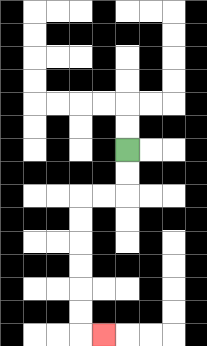{'start': '[5, 6]', 'end': '[4, 14]', 'path_directions': 'D,D,L,L,D,D,D,D,D,D,R', 'path_coordinates': '[[5, 6], [5, 7], [5, 8], [4, 8], [3, 8], [3, 9], [3, 10], [3, 11], [3, 12], [3, 13], [3, 14], [4, 14]]'}